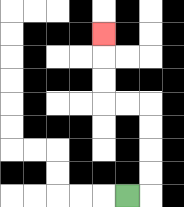{'start': '[5, 8]', 'end': '[4, 1]', 'path_directions': 'R,U,U,U,U,L,L,U,U,U', 'path_coordinates': '[[5, 8], [6, 8], [6, 7], [6, 6], [6, 5], [6, 4], [5, 4], [4, 4], [4, 3], [4, 2], [4, 1]]'}